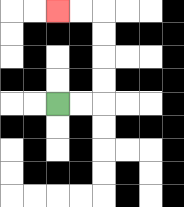{'start': '[2, 4]', 'end': '[2, 0]', 'path_directions': 'R,R,U,U,U,U,L,L', 'path_coordinates': '[[2, 4], [3, 4], [4, 4], [4, 3], [4, 2], [4, 1], [4, 0], [3, 0], [2, 0]]'}